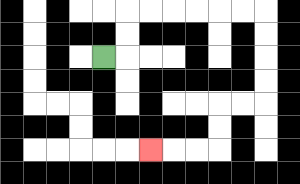{'start': '[4, 2]', 'end': '[6, 6]', 'path_directions': 'R,U,U,R,R,R,R,R,R,D,D,D,D,L,L,D,D,L,L,L', 'path_coordinates': '[[4, 2], [5, 2], [5, 1], [5, 0], [6, 0], [7, 0], [8, 0], [9, 0], [10, 0], [11, 0], [11, 1], [11, 2], [11, 3], [11, 4], [10, 4], [9, 4], [9, 5], [9, 6], [8, 6], [7, 6], [6, 6]]'}